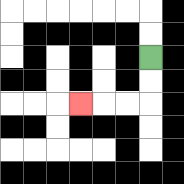{'start': '[6, 2]', 'end': '[3, 4]', 'path_directions': 'D,D,L,L,L', 'path_coordinates': '[[6, 2], [6, 3], [6, 4], [5, 4], [4, 4], [3, 4]]'}